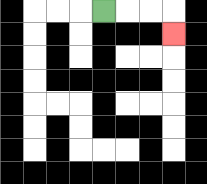{'start': '[4, 0]', 'end': '[7, 1]', 'path_directions': 'R,R,R,D', 'path_coordinates': '[[4, 0], [5, 0], [6, 0], [7, 0], [7, 1]]'}